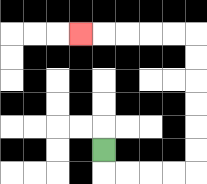{'start': '[4, 6]', 'end': '[3, 1]', 'path_directions': 'D,R,R,R,R,U,U,U,U,U,U,L,L,L,L,L', 'path_coordinates': '[[4, 6], [4, 7], [5, 7], [6, 7], [7, 7], [8, 7], [8, 6], [8, 5], [8, 4], [8, 3], [8, 2], [8, 1], [7, 1], [6, 1], [5, 1], [4, 1], [3, 1]]'}